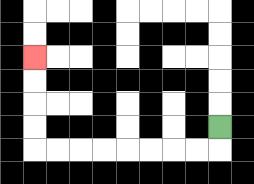{'start': '[9, 5]', 'end': '[1, 2]', 'path_directions': 'D,L,L,L,L,L,L,L,L,U,U,U,U', 'path_coordinates': '[[9, 5], [9, 6], [8, 6], [7, 6], [6, 6], [5, 6], [4, 6], [3, 6], [2, 6], [1, 6], [1, 5], [1, 4], [1, 3], [1, 2]]'}